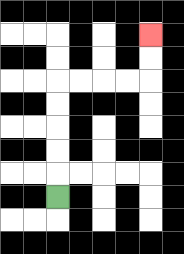{'start': '[2, 8]', 'end': '[6, 1]', 'path_directions': 'U,U,U,U,U,R,R,R,R,U,U', 'path_coordinates': '[[2, 8], [2, 7], [2, 6], [2, 5], [2, 4], [2, 3], [3, 3], [4, 3], [5, 3], [6, 3], [6, 2], [6, 1]]'}